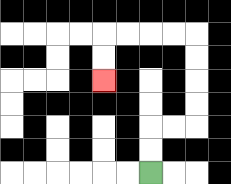{'start': '[6, 7]', 'end': '[4, 3]', 'path_directions': 'U,U,R,R,U,U,U,U,L,L,L,L,D,D', 'path_coordinates': '[[6, 7], [6, 6], [6, 5], [7, 5], [8, 5], [8, 4], [8, 3], [8, 2], [8, 1], [7, 1], [6, 1], [5, 1], [4, 1], [4, 2], [4, 3]]'}